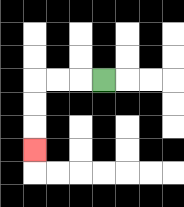{'start': '[4, 3]', 'end': '[1, 6]', 'path_directions': 'L,L,L,D,D,D', 'path_coordinates': '[[4, 3], [3, 3], [2, 3], [1, 3], [1, 4], [1, 5], [1, 6]]'}